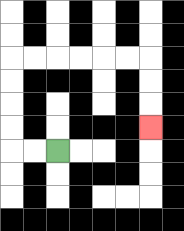{'start': '[2, 6]', 'end': '[6, 5]', 'path_directions': 'L,L,U,U,U,U,R,R,R,R,R,R,D,D,D', 'path_coordinates': '[[2, 6], [1, 6], [0, 6], [0, 5], [0, 4], [0, 3], [0, 2], [1, 2], [2, 2], [3, 2], [4, 2], [5, 2], [6, 2], [6, 3], [6, 4], [6, 5]]'}